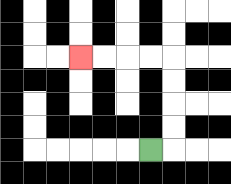{'start': '[6, 6]', 'end': '[3, 2]', 'path_directions': 'R,U,U,U,U,L,L,L,L', 'path_coordinates': '[[6, 6], [7, 6], [7, 5], [7, 4], [7, 3], [7, 2], [6, 2], [5, 2], [4, 2], [3, 2]]'}